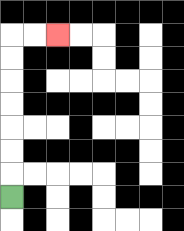{'start': '[0, 8]', 'end': '[2, 1]', 'path_directions': 'U,U,U,U,U,U,U,R,R', 'path_coordinates': '[[0, 8], [0, 7], [0, 6], [0, 5], [0, 4], [0, 3], [0, 2], [0, 1], [1, 1], [2, 1]]'}